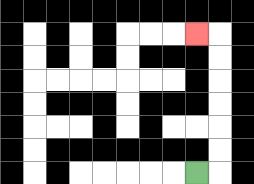{'start': '[8, 7]', 'end': '[8, 1]', 'path_directions': 'R,U,U,U,U,U,U,L', 'path_coordinates': '[[8, 7], [9, 7], [9, 6], [9, 5], [9, 4], [9, 3], [9, 2], [9, 1], [8, 1]]'}